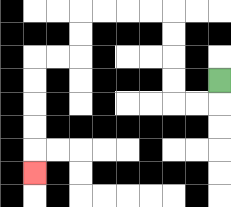{'start': '[9, 3]', 'end': '[1, 7]', 'path_directions': 'D,L,L,U,U,U,U,L,L,L,L,D,D,L,L,D,D,D,D,D', 'path_coordinates': '[[9, 3], [9, 4], [8, 4], [7, 4], [7, 3], [7, 2], [7, 1], [7, 0], [6, 0], [5, 0], [4, 0], [3, 0], [3, 1], [3, 2], [2, 2], [1, 2], [1, 3], [1, 4], [1, 5], [1, 6], [1, 7]]'}